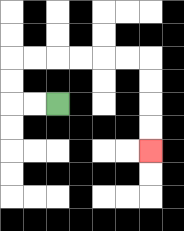{'start': '[2, 4]', 'end': '[6, 6]', 'path_directions': 'L,L,U,U,R,R,R,R,R,R,D,D,D,D', 'path_coordinates': '[[2, 4], [1, 4], [0, 4], [0, 3], [0, 2], [1, 2], [2, 2], [3, 2], [4, 2], [5, 2], [6, 2], [6, 3], [6, 4], [6, 5], [6, 6]]'}